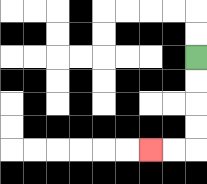{'start': '[8, 2]', 'end': '[6, 6]', 'path_directions': 'D,D,D,D,L,L', 'path_coordinates': '[[8, 2], [8, 3], [8, 4], [8, 5], [8, 6], [7, 6], [6, 6]]'}